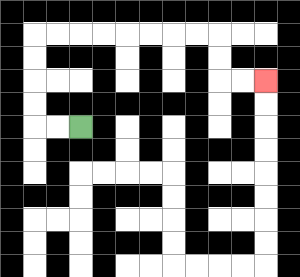{'start': '[3, 5]', 'end': '[11, 3]', 'path_directions': 'L,L,U,U,U,U,R,R,R,R,R,R,R,R,D,D,R,R', 'path_coordinates': '[[3, 5], [2, 5], [1, 5], [1, 4], [1, 3], [1, 2], [1, 1], [2, 1], [3, 1], [4, 1], [5, 1], [6, 1], [7, 1], [8, 1], [9, 1], [9, 2], [9, 3], [10, 3], [11, 3]]'}